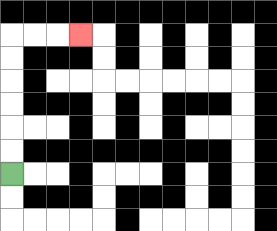{'start': '[0, 7]', 'end': '[3, 1]', 'path_directions': 'U,U,U,U,U,U,R,R,R', 'path_coordinates': '[[0, 7], [0, 6], [0, 5], [0, 4], [0, 3], [0, 2], [0, 1], [1, 1], [2, 1], [3, 1]]'}